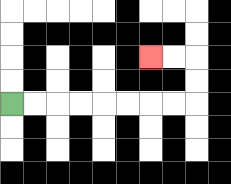{'start': '[0, 4]', 'end': '[6, 2]', 'path_directions': 'R,R,R,R,R,R,R,R,U,U,L,L', 'path_coordinates': '[[0, 4], [1, 4], [2, 4], [3, 4], [4, 4], [5, 4], [6, 4], [7, 4], [8, 4], [8, 3], [8, 2], [7, 2], [6, 2]]'}